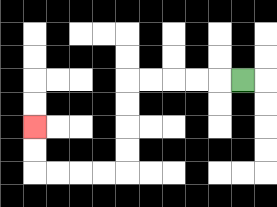{'start': '[10, 3]', 'end': '[1, 5]', 'path_directions': 'L,L,L,L,L,D,D,D,D,L,L,L,L,U,U', 'path_coordinates': '[[10, 3], [9, 3], [8, 3], [7, 3], [6, 3], [5, 3], [5, 4], [5, 5], [5, 6], [5, 7], [4, 7], [3, 7], [2, 7], [1, 7], [1, 6], [1, 5]]'}